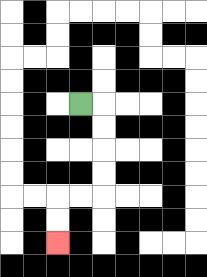{'start': '[3, 4]', 'end': '[2, 10]', 'path_directions': 'R,D,D,D,D,L,L,D,D', 'path_coordinates': '[[3, 4], [4, 4], [4, 5], [4, 6], [4, 7], [4, 8], [3, 8], [2, 8], [2, 9], [2, 10]]'}